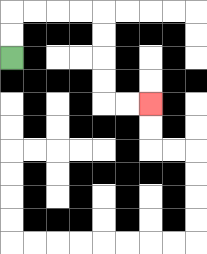{'start': '[0, 2]', 'end': '[6, 4]', 'path_directions': 'U,U,R,R,R,R,D,D,D,D,R,R', 'path_coordinates': '[[0, 2], [0, 1], [0, 0], [1, 0], [2, 0], [3, 0], [4, 0], [4, 1], [4, 2], [4, 3], [4, 4], [5, 4], [6, 4]]'}